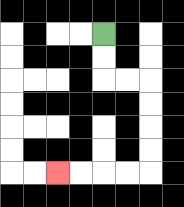{'start': '[4, 1]', 'end': '[2, 7]', 'path_directions': 'D,D,R,R,D,D,D,D,L,L,L,L', 'path_coordinates': '[[4, 1], [4, 2], [4, 3], [5, 3], [6, 3], [6, 4], [6, 5], [6, 6], [6, 7], [5, 7], [4, 7], [3, 7], [2, 7]]'}